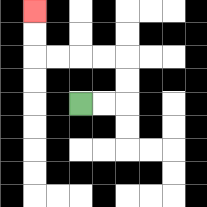{'start': '[3, 4]', 'end': '[1, 0]', 'path_directions': 'R,R,U,U,L,L,L,L,U,U', 'path_coordinates': '[[3, 4], [4, 4], [5, 4], [5, 3], [5, 2], [4, 2], [3, 2], [2, 2], [1, 2], [1, 1], [1, 0]]'}